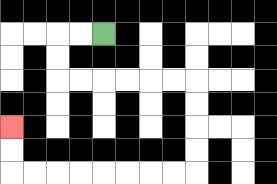{'start': '[4, 1]', 'end': '[0, 5]', 'path_directions': 'L,L,D,D,R,R,R,R,R,R,D,D,D,D,L,L,L,L,L,L,L,L,U,U', 'path_coordinates': '[[4, 1], [3, 1], [2, 1], [2, 2], [2, 3], [3, 3], [4, 3], [5, 3], [6, 3], [7, 3], [8, 3], [8, 4], [8, 5], [8, 6], [8, 7], [7, 7], [6, 7], [5, 7], [4, 7], [3, 7], [2, 7], [1, 7], [0, 7], [0, 6], [0, 5]]'}